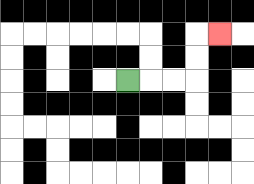{'start': '[5, 3]', 'end': '[9, 1]', 'path_directions': 'R,R,R,U,U,R', 'path_coordinates': '[[5, 3], [6, 3], [7, 3], [8, 3], [8, 2], [8, 1], [9, 1]]'}